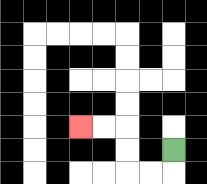{'start': '[7, 6]', 'end': '[3, 5]', 'path_directions': 'D,L,L,U,U,L,L', 'path_coordinates': '[[7, 6], [7, 7], [6, 7], [5, 7], [5, 6], [5, 5], [4, 5], [3, 5]]'}